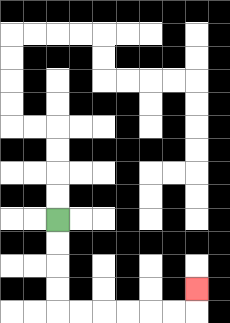{'start': '[2, 9]', 'end': '[8, 12]', 'path_directions': 'D,D,D,D,R,R,R,R,R,R,U', 'path_coordinates': '[[2, 9], [2, 10], [2, 11], [2, 12], [2, 13], [3, 13], [4, 13], [5, 13], [6, 13], [7, 13], [8, 13], [8, 12]]'}